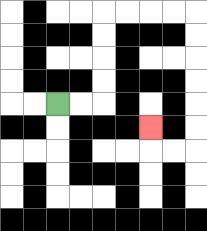{'start': '[2, 4]', 'end': '[6, 5]', 'path_directions': 'R,R,U,U,U,U,R,R,R,R,D,D,D,D,D,D,L,L,U', 'path_coordinates': '[[2, 4], [3, 4], [4, 4], [4, 3], [4, 2], [4, 1], [4, 0], [5, 0], [6, 0], [7, 0], [8, 0], [8, 1], [8, 2], [8, 3], [8, 4], [8, 5], [8, 6], [7, 6], [6, 6], [6, 5]]'}